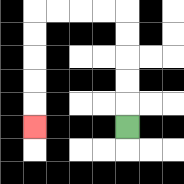{'start': '[5, 5]', 'end': '[1, 5]', 'path_directions': 'U,U,U,U,U,L,L,L,L,D,D,D,D,D', 'path_coordinates': '[[5, 5], [5, 4], [5, 3], [5, 2], [5, 1], [5, 0], [4, 0], [3, 0], [2, 0], [1, 0], [1, 1], [1, 2], [1, 3], [1, 4], [1, 5]]'}